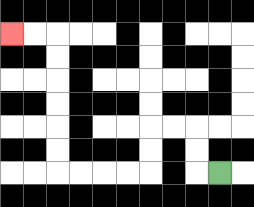{'start': '[9, 7]', 'end': '[0, 1]', 'path_directions': 'L,U,U,L,L,D,D,L,L,L,L,U,U,U,U,U,U,L,L', 'path_coordinates': '[[9, 7], [8, 7], [8, 6], [8, 5], [7, 5], [6, 5], [6, 6], [6, 7], [5, 7], [4, 7], [3, 7], [2, 7], [2, 6], [2, 5], [2, 4], [2, 3], [2, 2], [2, 1], [1, 1], [0, 1]]'}